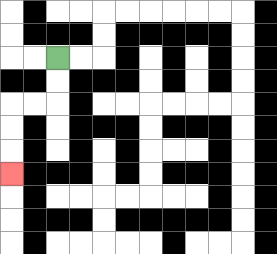{'start': '[2, 2]', 'end': '[0, 7]', 'path_directions': 'D,D,L,L,D,D,D', 'path_coordinates': '[[2, 2], [2, 3], [2, 4], [1, 4], [0, 4], [0, 5], [0, 6], [0, 7]]'}